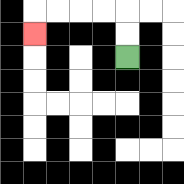{'start': '[5, 2]', 'end': '[1, 1]', 'path_directions': 'U,U,L,L,L,L,D', 'path_coordinates': '[[5, 2], [5, 1], [5, 0], [4, 0], [3, 0], [2, 0], [1, 0], [1, 1]]'}